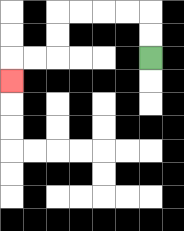{'start': '[6, 2]', 'end': '[0, 3]', 'path_directions': 'U,U,L,L,L,L,D,D,L,L,D', 'path_coordinates': '[[6, 2], [6, 1], [6, 0], [5, 0], [4, 0], [3, 0], [2, 0], [2, 1], [2, 2], [1, 2], [0, 2], [0, 3]]'}